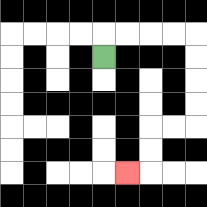{'start': '[4, 2]', 'end': '[5, 7]', 'path_directions': 'U,R,R,R,R,D,D,D,D,L,L,D,D,L', 'path_coordinates': '[[4, 2], [4, 1], [5, 1], [6, 1], [7, 1], [8, 1], [8, 2], [8, 3], [8, 4], [8, 5], [7, 5], [6, 5], [6, 6], [6, 7], [5, 7]]'}